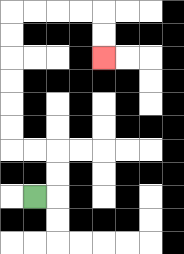{'start': '[1, 8]', 'end': '[4, 2]', 'path_directions': 'R,U,U,L,L,U,U,U,U,U,U,R,R,R,R,D,D', 'path_coordinates': '[[1, 8], [2, 8], [2, 7], [2, 6], [1, 6], [0, 6], [0, 5], [0, 4], [0, 3], [0, 2], [0, 1], [0, 0], [1, 0], [2, 0], [3, 0], [4, 0], [4, 1], [4, 2]]'}